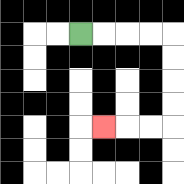{'start': '[3, 1]', 'end': '[4, 5]', 'path_directions': 'R,R,R,R,D,D,D,D,L,L,L', 'path_coordinates': '[[3, 1], [4, 1], [5, 1], [6, 1], [7, 1], [7, 2], [7, 3], [7, 4], [7, 5], [6, 5], [5, 5], [4, 5]]'}